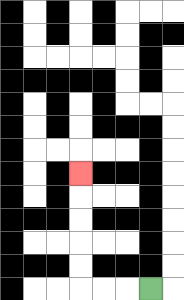{'start': '[6, 12]', 'end': '[3, 7]', 'path_directions': 'L,L,L,U,U,U,U,U', 'path_coordinates': '[[6, 12], [5, 12], [4, 12], [3, 12], [3, 11], [3, 10], [3, 9], [3, 8], [3, 7]]'}